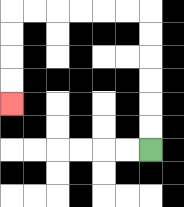{'start': '[6, 6]', 'end': '[0, 4]', 'path_directions': 'U,U,U,U,U,U,L,L,L,L,L,L,D,D,D,D', 'path_coordinates': '[[6, 6], [6, 5], [6, 4], [6, 3], [6, 2], [6, 1], [6, 0], [5, 0], [4, 0], [3, 0], [2, 0], [1, 0], [0, 0], [0, 1], [0, 2], [0, 3], [0, 4]]'}